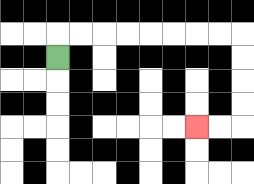{'start': '[2, 2]', 'end': '[8, 5]', 'path_directions': 'U,R,R,R,R,R,R,R,R,D,D,D,D,L,L', 'path_coordinates': '[[2, 2], [2, 1], [3, 1], [4, 1], [5, 1], [6, 1], [7, 1], [8, 1], [9, 1], [10, 1], [10, 2], [10, 3], [10, 4], [10, 5], [9, 5], [8, 5]]'}